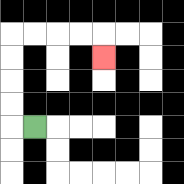{'start': '[1, 5]', 'end': '[4, 2]', 'path_directions': 'L,U,U,U,U,R,R,R,R,D', 'path_coordinates': '[[1, 5], [0, 5], [0, 4], [0, 3], [0, 2], [0, 1], [1, 1], [2, 1], [3, 1], [4, 1], [4, 2]]'}